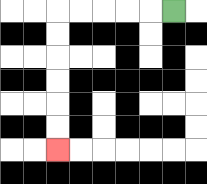{'start': '[7, 0]', 'end': '[2, 6]', 'path_directions': 'L,L,L,L,L,D,D,D,D,D,D', 'path_coordinates': '[[7, 0], [6, 0], [5, 0], [4, 0], [3, 0], [2, 0], [2, 1], [2, 2], [2, 3], [2, 4], [2, 5], [2, 6]]'}